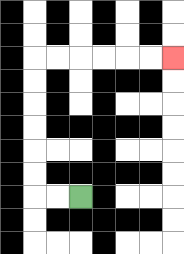{'start': '[3, 8]', 'end': '[7, 2]', 'path_directions': 'L,L,U,U,U,U,U,U,R,R,R,R,R,R', 'path_coordinates': '[[3, 8], [2, 8], [1, 8], [1, 7], [1, 6], [1, 5], [1, 4], [1, 3], [1, 2], [2, 2], [3, 2], [4, 2], [5, 2], [6, 2], [7, 2]]'}